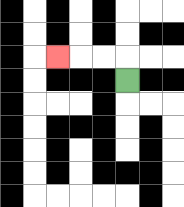{'start': '[5, 3]', 'end': '[2, 2]', 'path_directions': 'U,L,L,L', 'path_coordinates': '[[5, 3], [5, 2], [4, 2], [3, 2], [2, 2]]'}